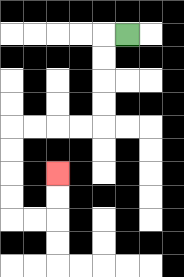{'start': '[5, 1]', 'end': '[2, 7]', 'path_directions': 'L,D,D,D,D,L,L,L,L,D,D,D,D,R,R,U,U', 'path_coordinates': '[[5, 1], [4, 1], [4, 2], [4, 3], [4, 4], [4, 5], [3, 5], [2, 5], [1, 5], [0, 5], [0, 6], [0, 7], [0, 8], [0, 9], [1, 9], [2, 9], [2, 8], [2, 7]]'}